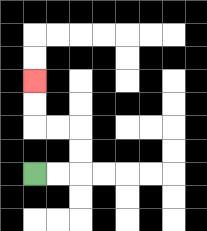{'start': '[1, 7]', 'end': '[1, 3]', 'path_directions': 'R,R,U,U,L,L,U,U', 'path_coordinates': '[[1, 7], [2, 7], [3, 7], [3, 6], [3, 5], [2, 5], [1, 5], [1, 4], [1, 3]]'}